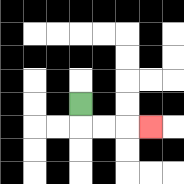{'start': '[3, 4]', 'end': '[6, 5]', 'path_directions': 'D,R,R,R', 'path_coordinates': '[[3, 4], [3, 5], [4, 5], [5, 5], [6, 5]]'}